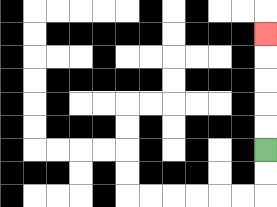{'start': '[11, 6]', 'end': '[11, 1]', 'path_directions': 'U,U,U,U,U', 'path_coordinates': '[[11, 6], [11, 5], [11, 4], [11, 3], [11, 2], [11, 1]]'}